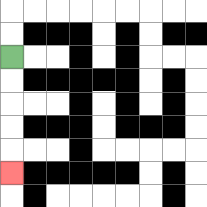{'start': '[0, 2]', 'end': '[0, 7]', 'path_directions': 'D,D,D,D,D', 'path_coordinates': '[[0, 2], [0, 3], [0, 4], [0, 5], [0, 6], [0, 7]]'}